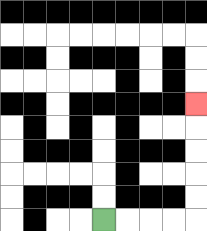{'start': '[4, 9]', 'end': '[8, 4]', 'path_directions': 'R,R,R,R,U,U,U,U,U', 'path_coordinates': '[[4, 9], [5, 9], [6, 9], [7, 9], [8, 9], [8, 8], [8, 7], [8, 6], [8, 5], [8, 4]]'}